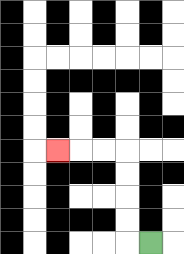{'start': '[6, 10]', 'end': '[2, 6]', 'path_directions': 'L,U,U,U,U,L,L,L', 'path_coordinates': '[[6, 10], [5, 10], [5, 9], [5, 8], [5, 7], [5, 6], [4, 6], [3, 6], [2, 6]]'}